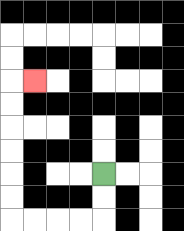{'start': '[4, 7]', 'end': '[1, 3]', 'path_directions': 'D,D,L,L,L,L,U,U,U,U,U,U,R', 'path_coordinates': '[[4, 7], [4, 8], [4, 9], [3, 9], [2, 9], [1, 9], [0, 9], [0, 8], [0, 7], [0, 6], [0, 5], [0, 4], [0, 3], [1, 3]]'}